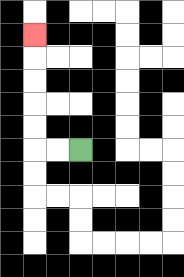{'start': '[3, 6]', 'end': '[1, 1]', 'path_directions': 'L,L,U,U,U,U,U', 'path_coordinates': '[[3, 6], [2, 6], [1, 6], [1, 5], [1, 4], [1, 3], [1, 2], [1, 1]]'}